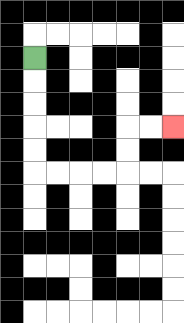{'start': '[1, 2]', 'end': '[7, 5]', 'path_directions': 'D,D,D,D,D,R,R,R,R,U,U,R,R', 'path_coordinates': '[[1, 2], [1, 3], [1, 4], [1, 5], [1, 6], [1, 7], [2, 7], [3, 7], [4, 7], [5, 7], [5, 6], [5, 5], [6, 5], [7, 5]]'}